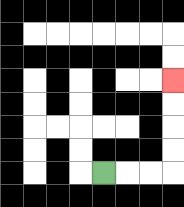{'start': '[4, 7]', 'end': '[7, 3]', 'path_directions': 'R,R,R,U,U,U,U', 'path_coordinates': '[[4, 7], [5, 7], [6, 7], [7, 7], [7, 6], [7, 5], [7, 4], [7, 3]]'}